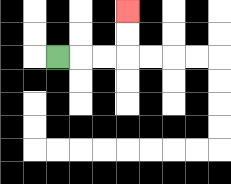{'start': '[2, 2]', 'end': '[5, 0]', 'path_directions': 'R,R,R,U,U', 'path_coordinates': '[[2, 2], [3, 2], [4, 2], [5, 2], [5, 1], [5, 0]]'}